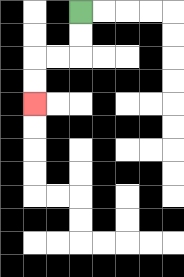{'start': '[3, 0]', 'end': '[1, 4]', 'path_directions': 'D,D,L,L,D,D', 'path_coordinates': '[[3, 0], [3, 1], [3, 2], [2, 2], [1, 2], [1, 3], [1, 4]]'}